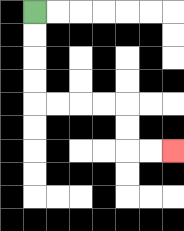{'start': '[1, 0]', 'end': '[7, 6]', 'path_directions': 'D,D,D,D,R,R,R,R,D,D,R,R', 'path_coordinates': '[[1, 0], [1, 1], [1, 2], [1, 3], [1, 4], [2, 4], [3, 4], [4, 4], [5, 4], [5, 5], [5, 6], [6, 6], [7, 6]]'}